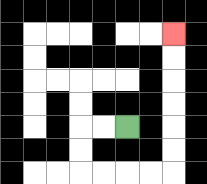{'start': '[5, 5]', 'end': '[7, 1]', 'path_directions': 'L,L,D,D,R,R,R,R,U,U,U,U,U,U', 'path_coordinates': '[[5, 5], [4, 5], [3, 5], [3, 6], [3, 7], [4, 7], [5, 7], [6, 7], [7, 7], [7, 6], [7, 5], [7, 4], [7, 3], [7, 2], [7, 1]]'}